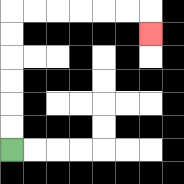{'start': '[0, 6]', 'end': '[6, 1]', 'path_directions': 'U,U,U,U,U,U,R,R,R,R,R,R,D', 'path_coordinates': '[[0, 6], [0, 5], [0, 4], [0, 3], [0, 2], [0, 1], [0, 0], [1, 0], [2, 0], [3, 0], [4, 0], [5, 0], [6, 0], [6, 1]]'}